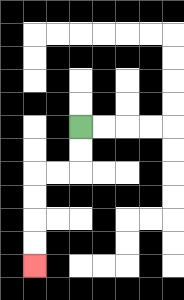{'start': '[3, 5]', 'end': '[1, 11]', 'path_directions': 'D,D,L,L,D,D,D,D', 'path_coordinates': '[[3, 5], [3, 6], [3, 7], [2, 7], [1, 7], [1, 8], [1, 9], [1, 10], [1, 11]]'}